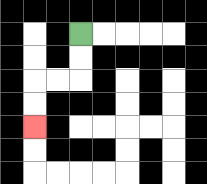{'start': '[3, 1]', 'end': '[1, 5]', 'path_directions': 'D,D,L,L,D,D', 'path_coordinates': '[[3, 1], [3, 2], [3, 3], [2, 3], [1, 3], [1, 4], [1, 5]]'}